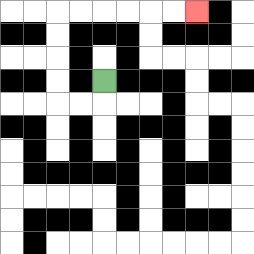{'start': '[4, 3]', 'end': '[8, 0]', 'path_directions': 'D,L,L,U,U,U,U,R,R,R,R,R,R', 'path_coordinates': '[[4, 3], [4, 4], [3, 4], [2, 4], [2, 3], [2, 2], [2, 1], [2, 0], [3, 0], [4, 0], [5, 0], [6, 0], [7, 0], [8, 0]]'}